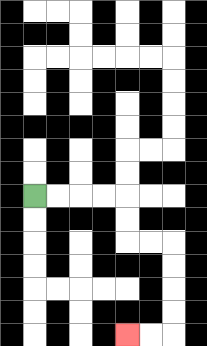{'start': '[1, 8]', 'end': '[5, 14]', 'path_directions': 'R,R,R,R,D,D,R,R,D,D,D,D,L,L', 'path_coordinates': '[[1, 8], [2, 8], [3, 8], [4, 8], [5, 8], [5, 9], [5, 10], [6, 10], [7, 10], [7, 11], [7, 12], [7, 13], [7, 14], [6, 14], [5, 14]]'}